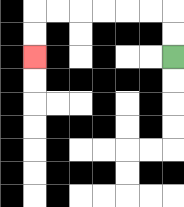{'start': '[7, 2]', 'end': '[1, 2]', 'path_directions': 'U,U,L,L,L,L,L,L,D,D', 'path_coordinates': '[[7, 2], [7, 1], [7, 0], [6, 0], [5, 0], [4, 0], [3, 0], [2, 0], [1, 0], [1, 1], [1, 2]]'}